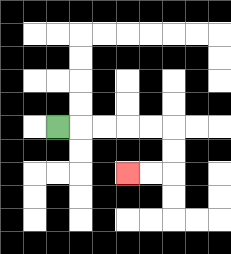{'start': '[2, 5]', 'end': '[5, 7]', 'path_directions': 'R,R,R,R,R,D,D,L,L', 'path_coordinates': '[[2, 5], [3, 5], [4, 5], [5, 5], [6, 5], [7, 5], [7, 6], [7, 7], [6, 7], [5, 7]]'}